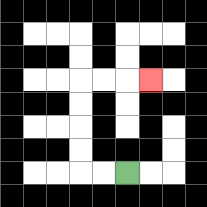{'start': '[5, 7]', 'end': '[6, 3]', 'path_directions': 'L,L,U,U,U,U,R,R,R', 'path_coordinates': '[[5, 7], [4, 7], [3, 7], [3, 6], [3, 5], [3, 4], [3, 3], [4, 3], [5, 3], [6, 3]]'}